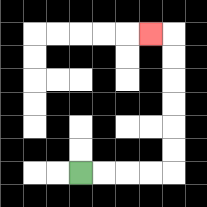{'start': '[3, 7]', 'end': '[6, 1]', 'path_directions': 'R,R,R,R,U,U,U,U,U,U,L', 'path_coordinates': '[[3, 7], [4, 7], [5, 7], [6, 7], [7, 7], [7, 6], [7, 5], [7, 4], [7, 3], [7, 2], [7, 1], [6, 1]]'}